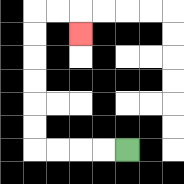{'start': '[5, 6]', 'end': '[3, 1]', 'path_directions': 'L,L,L,L,U,U,U,U,U,U,R,R,D', 'path_coordinates': '[[5, 6], [4, 6], [3, 6], [2, 6], [1, 6], [1, 5], [1, 4], [1, 3], [1, 2], [1, 1], [1, 0], [2, 0], [3, 0], [3, 1]]'}